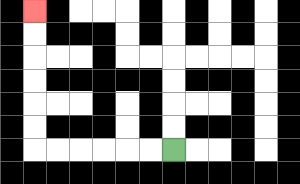{'start': '[7, 6]', 'end': '[1, 0]', 'path_directions': 'L,L,L,L,L,L,U,U,U,U,U,U', 'path_coordinates': '[[7, 6], [6, 6], [5, 6], [4, 6], [3, 6], [2, 6], [1, 6], [1, 5], [1, 4], [1, 3], [1, 2], [1, 1], [1, 0]]'}